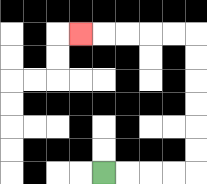{'start': '[4, 7]', 'end': '[3, 1]', 'path_directions': 'R,R,R,R,U,U,U,U,U,U,L,L,L,L,L', 'path_coordinates': '[[4, 7], [5, 7], [6, 7], [7, 7], [8, 7], [8, 6], [8, 5], [8, 4], [8, 3], [8, 2], [8, 1], [7, 1], [6, 1], [5, 1], [4, 1], [3, 1]]'}